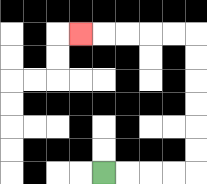{'start': '[4, 7]', 'end': '[3, 1]', 'path_directions': 'R,R,R,R,U,U,U,U,U,U,L,L,L,L,L', 'path_coordinates': '[[4, 7], [5, 7], [6, 7], [7, 7], [8, 7], [8, 6], [8, 5], [8, 4], [8, 3], [8, 2], [8, 1], [7, 1], [6, 1], [5, 1], [4, 1], [3, 1]]'}